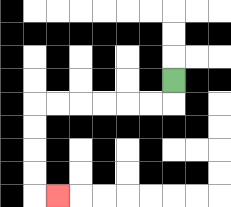{'start': '[7, 3]', 'end': '[2, 8]', 'path_directions': 'D,L,L,L,L,L,L,D,D,D,D,R', 'path_coordinates': '[[7, 3], [7, 4], [6, 4], [5, 4], [4, 4], [3, 4], [2, 4], [1, 4], [1, 5], [1, 6], [1, 7], [1, 8], [2, 8]]'}